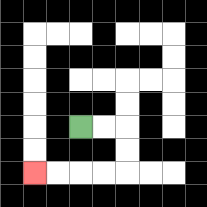{'start': '[3, 5]', 'end': '[1, 7]', 'path_directions': 'R,R,D,D,L,L,L,L', 'path_coordinates': '[[3, 5], [4, 5], [5, 5], [5, 6], [5, 7], [4, 7], [3, 7], [2, 7], [1, 7]]'}